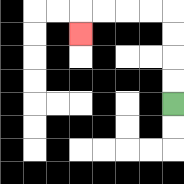{'start': '[7, 4]', 'end': '[3, 1]', 'path_directions': 'U,U,U,U,L,L,L,L,D', 'path_coordinates': '[[7, 4], [7, 3], [7, 2], [7, 1], [7, 0], [6, 0], [5, 0], [4, 0], [3, 0], [3, 1]]'}